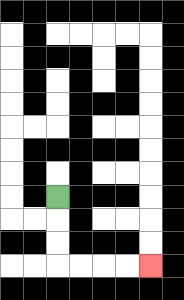{'start': '[2, 8]', 'end': '[6, 11]', 'path_directions': 'D,D,D,R,R,R,R', 'path_coordinates': '[[2, 8], [2, 9], [2, 10], [2, 11], [3, 11], [4, 11], [5, 11], [6, 11]]'}